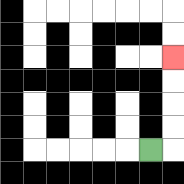{'start': '[6, 6]', 'end': '[7, 2]', 'path_directions': 'R,U,U,U,U', 'path_coordinates': '[[6, 6], [7, 6], [7, 5], [7, 4], [7, 3], [7, 2]]'}